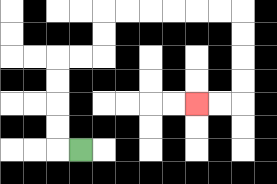{'start': '[3, 6]', 'end': '[8, 4]', 'path_directions': 'L,U,U,U,U,R,R,U,U,R,R,R,R,R,R,D,D,D,D,L,L', 'path_coordinates': '[[3, 6], [2, 6], [2, 5], [2, 4], [2, 3], [2, 2], [3, 2], [4, 2], [4, 1], [4, 0], [5, 0], [6, 0], [7, 0], [8, 0], [9, 0], [10, 0], [10, 1], [10, 2], [10, 3], [10, 4], [9, 4], [8, 4]]'}